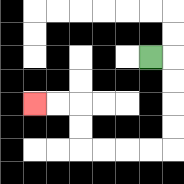{'start': '[6, 2]', 'end': '[1, 4]', 'path_directions': 'R,D,D,D,D,L,L,L,L,U,U,L,L', 'path_coordinates': '[[6, 2], [7, 2], [7, 3], [7, 4], [7, 5], [7, 6], [6, 6], [5, 6], [4, 6], [3, 6], [3, 5], [3, 4], [2, 4], [1, 4]]'}